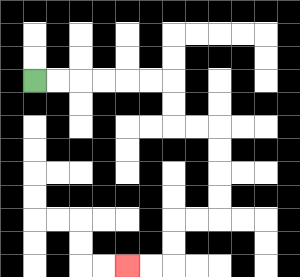{'start': '[1, 3]', 'end': '[5, 11]', 'path_directions': 'R,R,R,R,R,R,D,D,R,R,D,D,D,D,L,L,D,D,L,L', 'path_coordinates': '[[1, 3], [2, 3], [3, 3], [4, 3], [5, 3], [6, 3], [7, 3], [7, 4], [7, 5], [8, 5], [9, 5], [9, 6], [9, 7], [9, 8], [9, 9], [8, 9], [7, 9], [7, 10], [7, 11], [6, 11], [5, 11]]'}